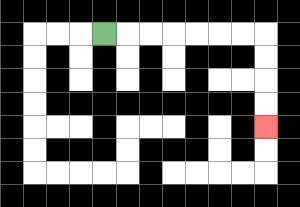{'start': '[4, 1]', 'end': '[11, 5]', 'path_directions': 'R,R,R,R,R,R,R,D,D,D,D', 'path_coordinates': '[[4, 1], [5, 1], [6, 1], [7, 1], [8, 1], [9, 1], [10, 1], [11, 1], [11, 2], [11, 3], [11, 4], [11, 5]]'}